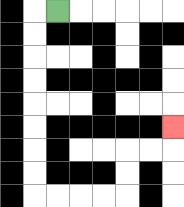{'start': '[2, 0]', 'end': '[7, 5]', 'path_directions': 'L,D,D,D,D,D,D,D,D,R,R,R,R,U,U,R,R,U', 'path_coordinates': '[[2, 0], [1, 0], [1, 1], [1, 2], [1, 3], [1, 4], [1, 5], [1, 6], [1, 7], [1, 8], [2, 8], [3, 8], [4, 8], [5, 8], [5, 7], [5, 6], [6, 6], [7, 6], [7, 5]]'}